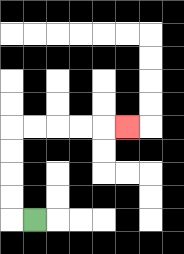{'start': '[1, 9]', 'end': '[5, 5]', 'path_directions': 'L,U,U,U,U,R,R,R,R,R', 'path_coordinates': '[[1, 9], [0, 9], [0, 8], [0, 7], [0, 6], [0, 5], [1, 5], [2, 5], [3, 5], [4, 5], [5, 5]]'}